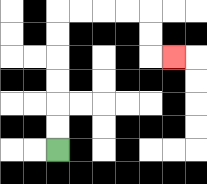{'start': '[2, 6]', 'end': '[7, 2]', 'path_directions': 'U,U,U,U,U,U,R,R,R,R,D,D,R', 'path_coordinates': '[[2, 6], [2, 5], [2, 4], [2, 3], [2, 2], [2, 1], [2, 0], [3, 0], [4, 0], [5, 0], [6, 0], [6, 1], [6, 2], [7, 2]]'}